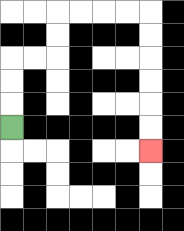{'start': '[0, 5]', 'end': '[6, 6]', 'path_directions': 'U,U,U,R,R,U,U,R,R,R,R,D,D,D,D,D,D', 'path_coordinates': '[[0, 5], [0, 4], [0, 3], [0, 2], [1, 2], [2, 2], [2, 1], [2, 0], [3, 0], [4, 0], [5, 0], [6, 0], [6, 1], [6, 2], [6, 3], [6, 4], [6, 5], [6, 6]]'}